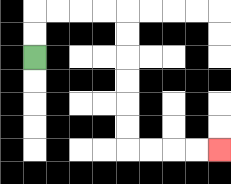{'start': '[1, 2]', 'end': '[9, 6]', 'path_directions': 'U,U,R,R,R,R,D,D,D,D,D,D,R,R,R,R', 'path_coordinates': '[[1, 2], [1, 1], [1, 0], [2, 0], [3, 0], [4, 0], [5, 0], [5, 1], [5, 2], [5, 3], [5, 4], [5, 5], [5, 6], [6, 6], [7, 6], [8, 6], [9, 6]]'}